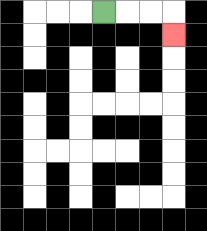{'start': '[4, 0]', 'end': '[7, 1]', 'path_directions': 'R,R,R,D', 'path_coordinates': '[[4, 0], [5, 0], [6, 0], [7, 0], [7, 1]]'}